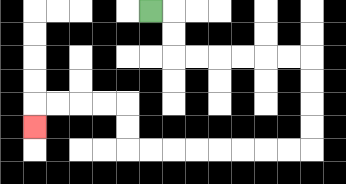{'start': '[6, 0]', 'end': '[1, 5]', 'path_directions': 'R,D,D,R,R,R,R,R,R,D,D,D,D,L,L,L,L,L,L,L,L,U,U,L,L,L,L,D', 'path_coordinates': '[[6, 0], [7, 0], [7, 1], [7, 2], [8, 2], [9, 2], [10, 2], [11, 2], [12, 2], [13, 2], [13, 3], [13, 4], [13, 5], [13, 6], [12, 6], [11, 6], [10, 6], [9, 6], [8, 6], [7, 6], [6, 6], [5, 6], [5, 5], [5, 4], [4, 4], [3, 4], [2, 4], [1, 4], [1, 5]]'}